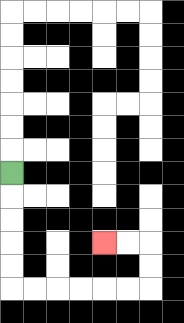{'start': '[0, 7]', 'end': '[4, 10]', 'path_directions': 'D,D,D,D,D,R,R,R,R,R,R,U,U,L,L', 'path_coordinates': '[[0, 7], [0, 8], [0, 9], [0, 10], [0, 11], [0, 12], [1, 12], [2, 12], [3, 12], [4, 12], [5, 12], [6, 12], [6, 11], [6, 10], [5, 10], [4, 10]]'}